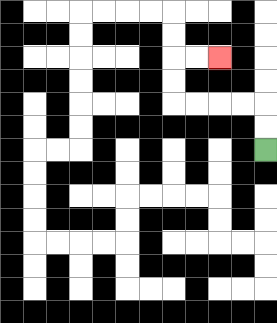{'start': '[11, 6]', 'end': '[9, 2]', 'path_directions': 'U,U,L,L,L,L,U,U,R,R', 'path_coordinates': '[[11, 6], [11, 5], [11, 4], [10, 4], [9, 4], [8, 4], [7, 4], [7, 3], [7, 2], [8, 2], [9, 2]]'}